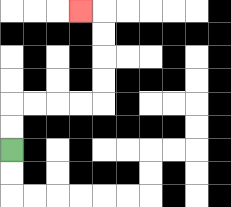{'start': '[0, 6]', 'end': '[3, 0]', 'path_directions': 'U,U,R,R,R,R,U,U,U,U,L', 'path_coordinates': '[[0, 6], [0, 5], [0, 4], [1, 4], [2, 4], [3, 4], [4, 4], [4, 3], [4, 2], [4, 1], [4, 0], [3, 0]]'}